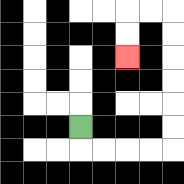{'start': '[3, 5]', 'end': '[5, 2]', 'path_directions': 'D,R,R,R,R,U,U,U,U,U,U,L,L,D,D', 'path_coordinates': '[[3, 5], [3, 6], [4, 6], [5, 6], [6, 6], [7, 6], [7, 5], [7, 4], [7, 3], [7, 2], [7, 1], [7, 0], [6, 0], [5, 0], [5, 1], [5, 2]]'}